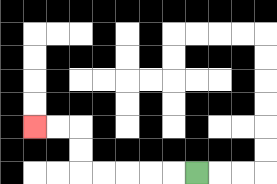{'start': '[8, 7]', 'end': '[1, 5]', 'path_directions': 'L,L,L,L,L,U,U,L,L', 'path_coordinates': '[[8, 7], [7, 7], [6, 7], [5, 7], [4, 7], [3, 7], [3, 6], [3, 5], [2, 5], [1, 5]]'}